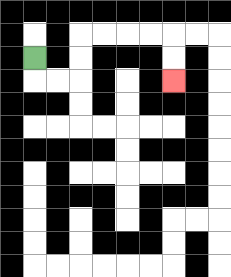{'start': '[1, 2]', 'end': '[7, 3]', 'path_directions': 'D,R,R,U,U,R,R,R,R,D,D', 'path_coordinates': '[[1, 2], [1, 3], [2, 3], [3, 3], [3, 2], [3, 1], [4, 1], [5, 1], [6, 1], [7, 1], [7, 2], [7, 3]]'}